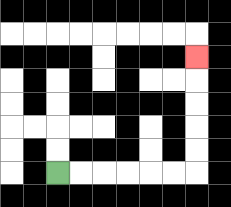{'start': '[2, 7]', 'end': '[8, 2]', 'path_directions': 'R,R,R,R,R,R,U,U,U,U,U', 'path_coordinates': '[[2, 7], [3, 7], [4, 7], [5, 7], [6, 7], [7, 7], [8, 7], [8, 6], [8, 5], [8, 4], [8, 3], [8, 2]]'}